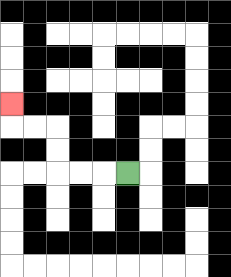{'start': '[5, 7]', 'end': '[0, 4]', 'path_directions': 'L,L,L,U,U,L,L,U', 'path_coordinates': '[[5, 7], [4, 7], [3, 7], [2, 7], [2, 6], [2, 5], [1, 5], [0, 5], [0, 4]]'}